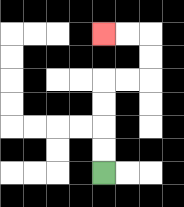{'start': '[4, 7]', 'end': '[4, 1]', 'path_directions': 'U,U,U,U,R,R,U,U,L,L', 'path_coordinates': '[[4, 7], [4, 6], [4, 5], [4, 4], [4, 3], [5, 3], [6, 3], [6, 2], [6, 1], [5, 1], [4, 1]]'}